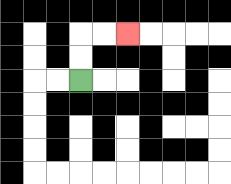{'start': '[3, 3]', 'end': '[5, 1]', 'path_directions': 'U,U,R,R', 'path_coordinates': '[[3, 3], [3, 2], [3, 1], [4, 1], [5, 1]]'}